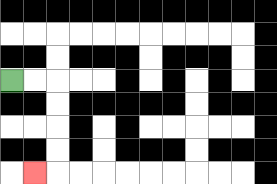{'start': '[0, 3]', 'end': '[1, 7]', 'path_directions': 'R,R,D,D,D,D,L', 'path_coordinates': '[[0, 3], [1, 3], [2, 3], [2, 4], [2, 5], [2, 6], [2, 7], [1, 7]]'}